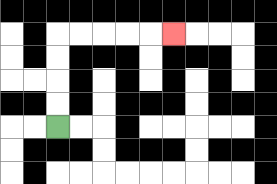{'start': '[2, 5]', 'end': '[7, 1]', 'path_directions': 'U,U,U,U,R,R,R,R,R', 'path_coordinates': '[[2, 5], [2, 4], [2, 3], [2, 2], [2, 1], [3, 1], [4, 1], [5, 1], [6, 1], [7, 1]]'}